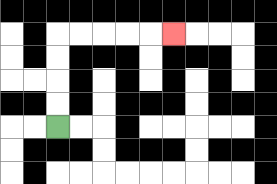{'start': '[2, 5]', 'end': '[7, 1]', 'path_directions': 'U,U,U,U,R,R,R,R,R', 'path_coordinates': '[[2, 5], [2, 4], [2, 3], [2, 2], [2, 1], [3, 1], [4, 1], [5, 1], [6, 1], [7, 1]]'}